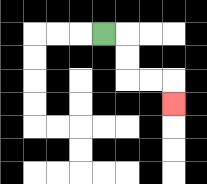{'start': '[4, 1]', 'end': '[7, 4]', 'path_directions': 'R,D,D,R,R,D', 'path_coordinates': '[[4, 1], [5, 1], [5, 2], [5, 3], [6, 3], [7, 3], [7, 4]]'}